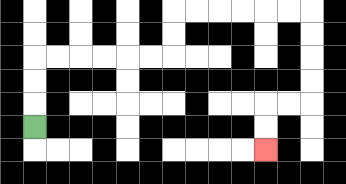{'start': '[1, 5]', 'end': '[11, 6]', 'path_directions': 'U,U,U,R,R,R,R,R,R,U,U,R,R,R,R,R,R,D,D,D,D,L,L,D,D', 'path_coordinates': '[[1, 5], [1, 4], [1, 3], [1, 2], [2, 2], [3, 2], [4, 2], [5, 2], [6, 2], [7, 2], [7, 1], [7, 0], [8, 0], [9, 0], [10, 0], [11, 0], [12, 0], [13, 0], [13, 1], [13, 2], [13, 3], [13, 4], [12, 4], [11, 4], [11, 5], [11, 6]]'}